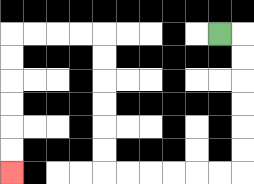{'start': '[9, 1]', 'end': '[0, 7]', 'path_directions': 'R,D,D,D,D,D,D,L,L,L,L,L,L,U,U,U,U,U,U,L,L,L,L,D,D,D,D,D,D', 'path_coordinates': '[[9, 1], [10, 1], [10, 2], [10, 3], [10, 4], [10, 5], [10, 6], [10, 7], [9, 7], [8, 7], [7, 7], [6, 7], [5, 7], [4, 7], [4, 6], [4, 5], [4, 4], [4, 3], [4, 2], [4, 1], [3, 1], [2, 1], [1, 1], [0, 1], [0, 2], [0, 3], [0, 4], [0, 5], [0, 6], [0, 7]]'}